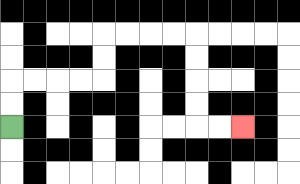{'start': '[0, 5]', 'end': '[10, 5]', 'path_directions': 'U,U,R,R,R,R,U,U,R,R,R,R,D,D,D,D,R,R', 'path_coordinates': '[[0, 5], [0, 4], [0, 3], [1, 3], [2, 3], [3, 3], [4, 3], [4, 2], [4, 1], [5, 1], [6, 1], [7, 1], [8, 1], [8, 2], [8, 3], [8, 4], [8, 5], [9, 5], [10, 5]]'}